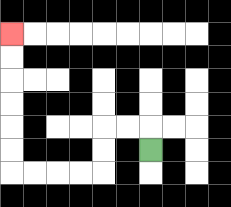{'start': '[6, 6]', 'end': '[0, 1]', 'path_directions': 'U,L,L,D,D,L,L,L,L,U,U,U,U,U,U', 'path_coordinates': '[[6, 6], [6, 5], [5, 5], [4, 5], [4, 6], [4, 7], [3, 7], [2, 7], [1, 7], [0, 7], [0, 6], [0, 5], [0, 4], [0, 3], [0, 2], [0, 1]]'}